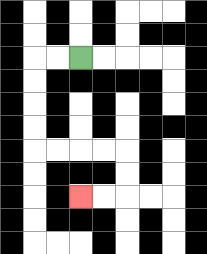{'start': '[3, 2]', 'end': '[3, 8]', 'path_directions': 'L,L,D,D,D,D,R,R,R,R,D,D,L,L', 'path_coordinates': '[[3, 2], [2, 2], [1, 2], [1, 3], [1, 4], [1, 5], [1, 6], [2, 6], [3, 6], [4, 6], [5, 6], [5, 7], [5, 8], [4, 8], [3, 8]]'}